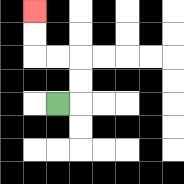{'start': '[2, 4]', 'end': '[1, 0]', 'path_directions': 'R,U,U,L,L,U,U', 'path_coordinates': '[[2, 4], [3, 4], [3, 3], [3, 2], [2, 2], [1, 2], [1, 1], [1, 0]]'}